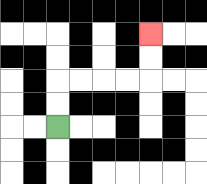{'start': '[2, 5]', 'end': '[6, 1]', 'path_directions': 'U,U,R,R,R,R,U,U', 'path_coordinates': '[[2, 5], [2, 4], [2, 3], [3, 3], [4, 3], [5, 3], [6, 3], [6, 2], [6, 1]]'}